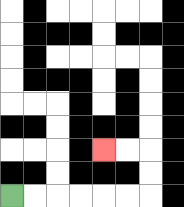{'start': '[0, 8]', 'end': '[4, 6]', 'path_directions': 'R,R,R,R,R,R,U,U,L,L', 'path_coordinates': '[[0, 8], [1, 8], [2, 8], [3, 8], [4, 8], [5, 8], [6, 8], [6, 7], [6, 6], [5, 6], [4, 6]]'}